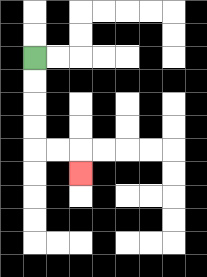{'start': '[1, 2]', 'end': '[3, 7]', 'path_directions': 'D,D,D,D,R,R,D', 'path_coordinates': '[[1, 2], [1, 3], [1, 4], [1, 5], [1, 6], [2, 6], [3, 6], [3, 7]]'}